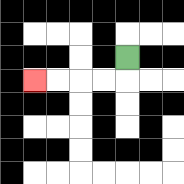{'start': '[5, 2]', 'end': '[1, 3]', 'path_directions': 'D,L,L,L,L', 'path_coordinates': '[[5, 2], [5, 3], [4, 3], [3, 3], [2, 3], [1, 3]]'}